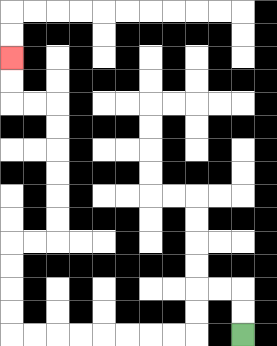{'start': '[10, 14]', 'end': '[0, 2]', 'path_directions': 'U,U,L,L,D,D,L,L,L,L,L,L,L,L,U,U,U,U,R,R,U,U,U,U,U,U,L,L,U,U', 'path_coordinates': '[[10, 14], [10, 13], [10, 12], [9, 12], [8, 12], [8, 13], [8, 14], [7, 14], [6, 14], [5, 14], [4, 14], [3, 14], [2, 14], [1, 14], [0, 14], [0, 13], [0, 12], [0, 11], [0, 10], [1, 10], [2, 10], [2, 9], [2, 8], [2, 7], [2, 6], [2, 5], [2, 4], [1, 4], [0, 4], [0, 3], [0, 2]]'}